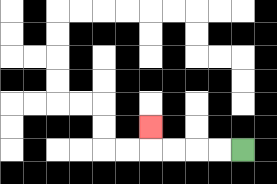{'start': '[10, 6]', 'end': '[6, 5]', 'path_directions': 'L,L,L,L,U', 'path_coordinates': '[[10, 6], [9, 6], [8, 6], [7, 6], [6, 6], [6, 5]]'}